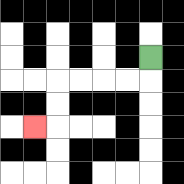{'start': '[6, 2]', 'end': '[1, 5]', 'path_directions': 'D,L,L,L,L,D,D,L', 'path_coordinates': '[[6, 2], [6, 3], [5, 3], [4, 3], [3, 3], [2, 3], [2, 4], [2, 5], [1, 5]]'}